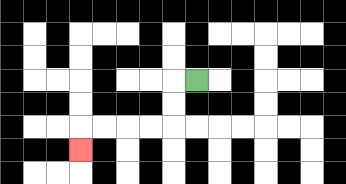{'start': '[8, 3]', 'end': '[3, 6]', 'path_directions': 'L,D,D,L,L,L,L,D', 'path_coordinates': '[[8, 3], [7, 3], [7, 4], [7, 5], [6, 5], [5, 5], [4, 5], [3, 5], [3, 6]]'}